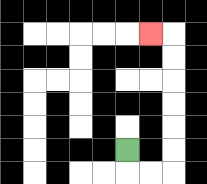{'start': '[5, 6]', 'end': '[6, 1]', 'path_directions': 'D,R,R,U,U,U,U,U,U,L', 'path_coordinates': '[[5, 6], [5, 7], [6, 7], [7, 7], [7, 6], [7, 5], [7, 4], [7, 3], [7, 2], [7, 1], [6, 1]]'}